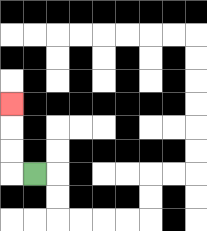{'start': '[1, 7]', 'end': '[0, 4]', 'path_directions': 'L,U,U,U', 'path_coordinates': '[[1, 7], [0, 7], [0, 6], [0, 5], [0, 4]]'}